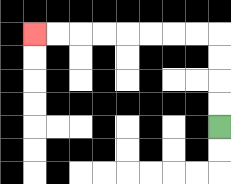{'start': '[9, 5]', 'end': '[1, 1]', 'path_directions': 'U,U,U,U,L,L,L,L,L,L,L,L', 'path_coordinates': '[[9, 5], [9, 4], [9, 3], [9, 2], [9, 1], [8, 1], [7, 1], [6, 1], [5, 1], [4, 1], [3, 1], [2, 1], [1, 1]]'}